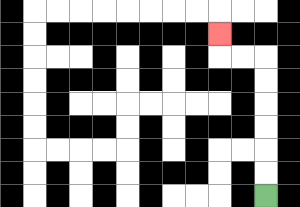{'start': '[11, 8]', 'end': '[9, 1]', 'path_directions': 'U,U,U,U,U,U,L,L,U', 'path_coordinates': '[[11, 8], [11, 7], [11, 6], [11, 5], [11, 4], [11, 3], [11, 2], [10, 2], [9, 2], [9, 1]]'}